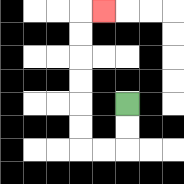{'start': '[5, 4]', 'end': '[4, 0]', 'path_directions': 'D,D,L,L,U,U,U,U,U,U,R', 'path_coordinates': '[[5, 4], [5, 5], [5, 6], [4, 6], [3, 6], [3, 5], [3, 4], [3, 3], [3, 2], [3, 1], [3, 0], [4, 0]]'}